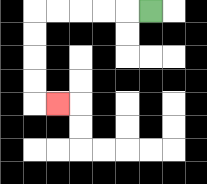{'start': '[6, 0]', 'end': '[2, 4]', 'path_directions': 'L,L,L,L,L,D,D,D,D,R', 'path_coordinates': '[[6, 0], [5, 0], [4, 0], [3, 0], [2, 0], [1, 0], [1, 1], [1, 2], [1, 3], [1, 4], [2, 4]]'}